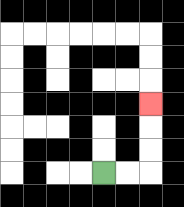{'start': '[4, 7]', 'end': '[6, 4]', 'path_directions': 'R,R,U,U,U', 'path_coordinates': '[[4, 7], [5, 7], [6, 7], [6, 6], [6, 5], [6, 4]]'}